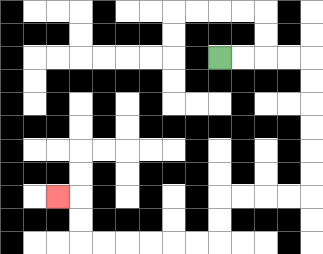{'start': '[9, 2]', 'end': '[2, 8]', 'path_directions': 'R,R,R,R,D,D,D,D,D,D,L,L,L,L,D,D,L,L,L,L,L,L,U,U,L', 'path_coordinates': '[[9, 2], [10, 2], [11, 2], [12, 2], [13, 2], [13, 3], [13, 4], [13, 5], [13, 6], [13, 7], [13, 8], [12, 8], [11, 8], [10, 8], [9, 8], [9, 9], [9, 10], [8, 10], [7, 10], [6, 10], [5, 10], [4, 10], [3, 10], [3, 9], [3, 8], [2, 8]]'}